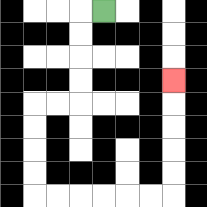{'start': '[4, 0]', 'end': '[7, 3]', 'path_directions': 'L,D,D,D,D,L,L,D,D,D,D,R,R,R,R,R,R,U,U,U,U,U', 'path_coordinates': '[[4, 0], [3, 0], [3, 1], [3, 2], [3, 3], [3, 4], [2, 4], [1, 4], [1, 5], [1, 6], [1, 7], [1, 8], [2, 8], [3, 8], [4, 8], [5, 8], [6, 8], [7, 8], [7, 7], [7, 6], [7, 5], [7, 4], [7, 3]]'}